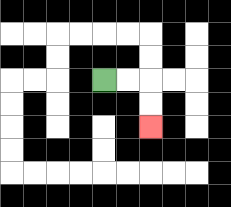{'start': '[4, 3]', 'end': '[6, 5]', 'path_directions': 'R,R,D,D', 'path_coordinates': '[[4, 3], [5, 3], [6, 3], [6, 4], [6, 5]]'}